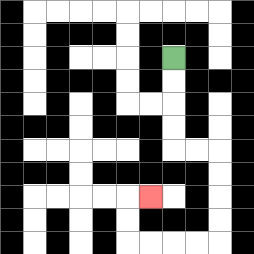{'start': '[7, 2]', 'end': '[6, 8]', 'path_directions': 'D,D,D,D,R,R,D,D,D,D,L,L,L,L,U,U,R', 'path_coordinates': '[[7, 2], [7, 3], [7, 4], [7, 5], [7, 6], [8, 6], [9, 6], [9, 7], [9, 8], [9, 9], [9, 10], [8, 10], [7, 10], [6, 10], [5, 10], [5, 9], [5, 8], [6, 8]]'}